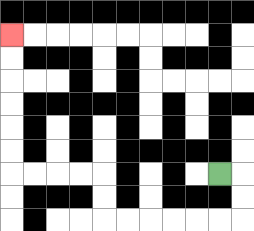{'start': '[9, 7]', 'end': '[0, 1]', 'path_directions': 'R,D,D,L,L,L,L,L,L,U,U,L,L,L,L,U,U,U,U,U,U', 'path_coordinates': '[[9, 7], [10, 7], [10, 8], [10, 9], [9, 9], [8, 9], [7, 9], [6, 9], [5, 9], [4, 9], [4, 8], [4, 7], [3, 7], [2, 7], [1, 7], [0, 7], [0, 6], [0, 5], [0, 4], [0, 3], [0, 2], [0, 1]]'}